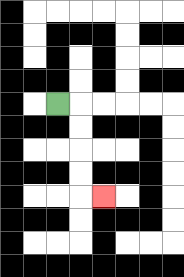{'start': '[2, 4]', 'end': '[4, 8]', 'path_directions': 'R,D,D,D,D,R', 'path_coordinates': '[[2, 4], [3, 4], [3, 5], [3, 6], [3, 7], [3, 8], [4, 8]]'}